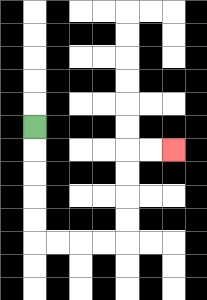{'start': '[1, 5]', 'end': '[7, 6]', 'path_directions': 'D,D,D,D,D,R,R,R,R,U,U,U,U,R,R', 'path_coordinates': '[[1, 5], [1, 6], [1, 7], [1, 8], [1, 9], [1, 10], [2, 10], [3, 10], [4, 10], [5, 10], [5, 9], [5, 8], [5, 7], [5, 6], [6, 6], [7, 6]]'}